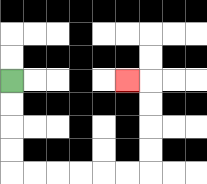{'start': '[0, 3]', 'end': '[5, 3]', 'path_directions': 'D,D,D,D,R,R,R,R,R,R,U,U,U,U,L', 'path_coordinates': '[[0, 3], [0, 4], [0, 5], [0, 6], [0, 7], [1, 7], [2, 7], [3, 7], [4, 7], [5, 7], [6, 7], [6, 6], [6, 5], [6, 4], [6, 3], [5, 3]]'}